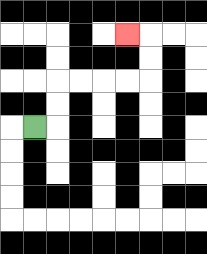{'start': '[1, 5]', 'end': '[5, 1]', 'path_directions': 'R,U,U,R,R,R,R,U,U,L', 'path_coordinates': '[[1, 5], [2, 5], [2, 4], [2, 3], [3, 3], [4, 3], [5, 3], [6, 3], [6, 2], [6, 1], [5, 1]]'}